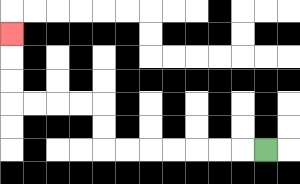{'start': '[11, 6]', 'end': '[0, 1]', 'path_directions': 'L,L,L,L,L,L,L,U,U,L,L,L,L,U,U,U', 'path_coordinates': '[[11, 6], [10, 6], [9, 6], [8, 6], [7, 6], [6, 6], [5, 6], [4, 6], [4, 5], [4, 4], [3, 4], [2, 4], [1, 4], [0, 4], [0, 3], [0, 2], [0, 1]]'}